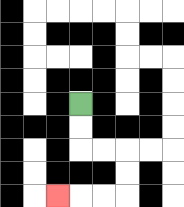{'start': '[3, 4]', 'end': '[2, 8]', 'path_directions': 'D,D,R,R,D,D,L,L,L', 'path_coordinates': '[[3, 4], [3, 5], [3, 6], [4, 6], [5, 6], [5, 7], [5, 8], [4, 8], [3, 8], [2, 8]]'}